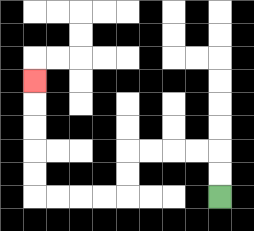{'start': '[9, 8]', 'end': '[1, 3]', 'path_directions': 'U,U,L,L,L,L,D,D,L,L,L,L,U,U,U,U,U', 'path_coordinates': '[[9, 8], [9, 7], [9, 6], [8, 6], [7, 6], [6, 6], [5, 6], [5, 7], [5, 8], [4, 8], [3, 8], [2, 8], [1, 8], [1, 7], [1, 6], [1, 5], [1, 4], [1, 3]]'}